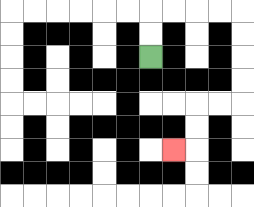{'start': '[6, 2]', 'end': '[7, 6]', 'path_directions': 'U,U,R,R,R,R,D,D,D,D,L,L,D,D,L', 'path_coordinates': '[[6, 2], [6, 1], [6, 0], [7, 0], [8, 0], [9, 0], [10, 0], [10, 1], [10, 2], [10, 3], [10, 4], [9, 4], [8, 4], [8, 5], [8, 6], [7, 6]]'}